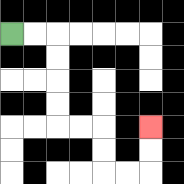{'start': '[0, 1]', 'end': '[6, 5]', 'path_directions': 'R,R,D,D,D,D,R,R,D,D,R,R,U,U', 'path_coordinates': '[[0, 1], [1, 1], [2, 1], [2, 2], [2, 3], [2, 4], [2, 5], [3, 5], [4, 5], [4, 6], [4, 7], [5, 7], [6, 7], [6, 6], [6, 5]]'}